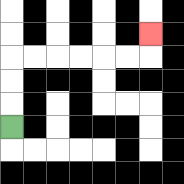{'start': '[0, 5]', 'end': '[6, 1]', 'path_directions': 'U,U,U,R,R,R,R,R,R,U', 'path_coordinates': '[[0, 5], [0, 4], [0, 3], [0, 2], [1, 2], [2, 2], [3, 2], [4, 2], [5, 2], [6, 2], [6, 1]]'}